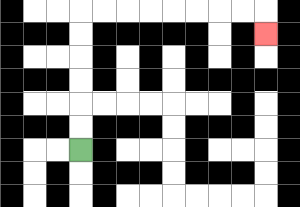{'start': '[3, 6]', 'end': '[11, 1]', 'path_directions': 'U,U,U,U,U,U,R,R,R,R,R,R,R,R,D', 'path_coordinates': '[[3, 6], [3, 5], [3, 4], [3, 3], [3, 2], [3, 1], [3, 0], [4, 0], [5, 0], [6, 0], [7, 0], [8, 0], [9, 0], [10, 0], [11, 0], [11, 1]]'}